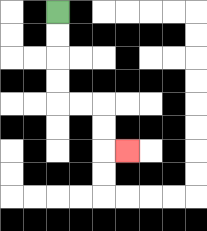{'start': '[2, 0]', 'end': '[5, 6]', 'path_directions': 'D,D,D,D,R,R,D,D,R', 'path_coordinates': '[[2, 0], [2, 1], [2, 2], [2, 3], [2, 4], [3, 4], [4, 4], [4, 5], [4, 6], [5, 6]]'}